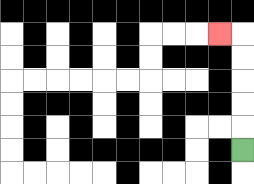{'start': '[10, 6]', 'end': '[9, 1]', 'path_directions': 'U,U,U,U,U,L', 'path_coordinates': '[[10, 6], [10, 5], [10, 4], [10, 3], [10, 2], [10, 1], [9, 1]]'}